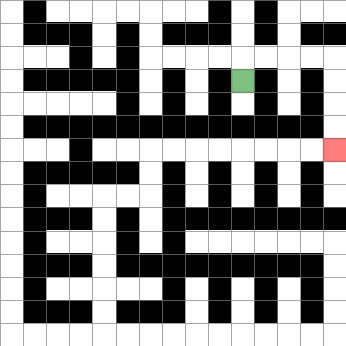{'start': '[10, 3]', 'end': '[14, 6]', 'path_directions': 'U,R,R,R,R,D,D,D,D', 'path_coordinates': '[[10, 3], [10, 2], [11, 2], [12, 2], [13, 2], [14, 2], [14, 3], [14, 4], [14, 5], [14, 6]]'}